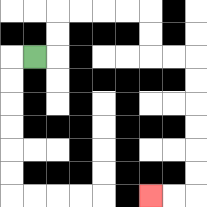{'start': '[1, 2]', 'end': '[6, 8]', 'path_directions': 'R,U,U,R,R,R,R,D,D,R,R,D,D,D,D,D,D,L,L', 'path_coordinates': '[[1, 2], [2, 2], [2, 1], [2, 0], [3, 0], [4, 0], [5, 0], [6, 0], [6, 1], [6, 2], [7, 2], [8, 2], [8, 3], [8, 4], [8, 5], [8, 6], [8, 7], [8, 8], [7, 8], [6, 8]]'}